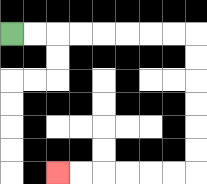{'start': '[0, 1]', 'end': '[2, 7]', 'path_directions': 'R,R,R,R,R,R,R,R,D,D,D,D,D,D,L,L,L,L,L,L', 'path_coordinates': '[[0, 1], [1, 1], [2, 1], [3, 1], [4, 1], [5, 1], [6, 1], [7, 1], [8, 1], [8, 2], [8, 3], [8, 4], [8, 5], [8, 6], [8, 7], [7, 7], [6, 7], [5, 7], [4, 7], [3, 7], [2, 7]]'}